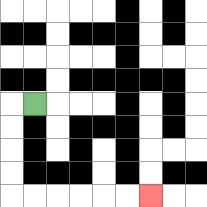{'start': '[1, 4]', 'end': '[6, 8]', 'path_directions': 'L,D,D,D,D,R,R,R,R,R,R', 'path_coordinates': '[[1, 4], [0, 4], [0, 5], [0, 6], [0, 7], [0, 8], [1, 8], [2, 8], [3, 8], [4, 8], [5, 8], [6, 8]]'}